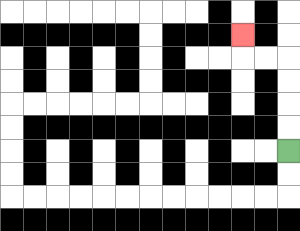{'start': '[12, 6]', 'end': '[10, 1]', 'path_directions': 'U,U,U,U,L,L,U', 'path_coordinates': '[[12, 6], [12, 5], [12, 4], [12, 3], [12, 2], [11, 2], [10, 2], [10, 1]]'}